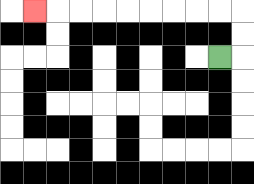{'start': '[9, 2]', 'end': '[1, 0]', 'path_directions': 'R,U,U,L,L,L,L,L,L,L,L,L', 'path_coordinates': '[[9, 2], [10, 2], [10, 1], [10, 0], [9, 0], [8, 0], [7, 0], [6, 0], [5, 0], [4, 0], [3, 0], [2, 0], [1, 0]]'}